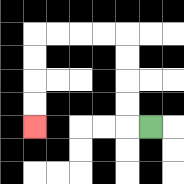{'start': '[6, 5]', 'end': '[1, 5]', 'path_directions': 'L,U,U,U,U,L,L,L,L,D,D,D,D', 'path_coordinates': '[[6, 5], [5, 5], [5, 4], [5, 3], [5, 2], [5, 1], [4, 1], [3, 1], [2, 1], [1, 1], [1, 2], [1, 3], [1, 4], [1, 5]]'}